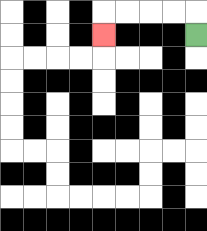{'start': '[8, 1]', 'end': '[4, 1]', 'path_directions': 'U,L,L,L,L,D', 'path_coordinates': '[[8, 1], [8, 0], [7, 0], [6, 0], [5, 0], [4, 0], [4, 1]]'}